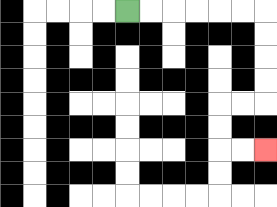{'start': '[5, 0]', 'end': '[11, 6]', 'path_directions': 'R,R,R,R,R,R,D,D,D,D,L,L,D,D,R,R', 'path_coordinates': '[[5, 0], [6, 0], [7, 0], [8, 0], [9, 0], [10, 0], [11, 0], [11, 1], [11, 2], [11, 3], [11, 4], [10, 4], [9, 4], [9, 5], [9, 6], [10, 6], [11, 6]]'}